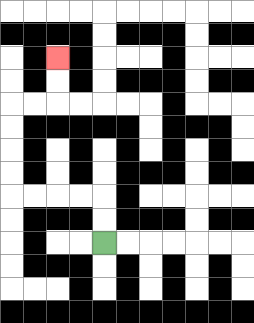{'start': '[4, 10]', 'end': '[2, 2]', 'path_directions': 'U,U,L,L,L,L,U,U,U,U,R,R,U,U', 'path_coordinates': '[[4, 10], [4, 9], [4, 8], [3, 8], [2, 8], [1, 8], [0, 8], [0, 7], [0, 6], [0, 5], [0, 4], [1, 4], [2, 4], [2, 3], [2, 2]]'}